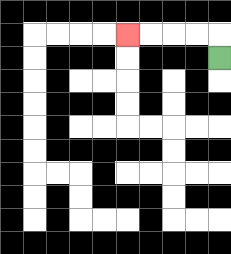{'start': '[9, 2]', 'end': '[5, 1]', 'path_directions': 'U,L,L,L,L', 'path_coordinates': '[[9, 2], [9, 1], [8, 1], [7, 1], [6, 1], [5, 1]]'}